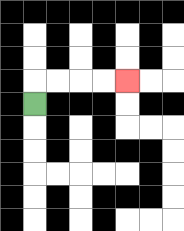{'start': '[1, 4]', 'end': '[5, 3]', 'path_directions': 'U,R,R,R,R', 'path_coordinates': '[[1, 4], [1, 3], [2, 3], [3, 3], [4, 3], [5, 3]]'}